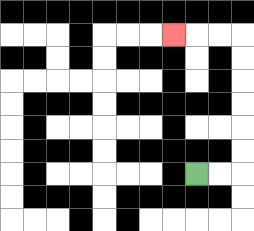{'start': '[8, 7]', 'end': '[7, 1]', 'path_directions': 'R,R,U,U,U,U,U,U,L,L,L', 'path_coordinates': '[[8, 7], [9, 7], [10, 7], [10, 6], [10, 5], [10, 4], [10, 3], [10, 2], [10, 1], [9, 1], [8, 1], [7, 1]]'}